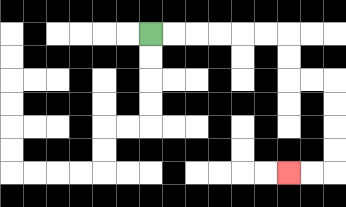{'start': '[6, 1]', 'end': '[12, 7]', 'path_directions': 'R,R,R,R,R,R,D,D,R,R,D,D,D,D,L,L', 'path_coordinates': '[[6, 1], [7, 1], [8, 1], [9, 1], [10, 1], [11, 1], [12, 1], [12, 2], [12, 3], [13, 3], [14, 3], [14, 4], [14, 5], [14, 6], [14, 7], [13, 7], [12, 7]]'}